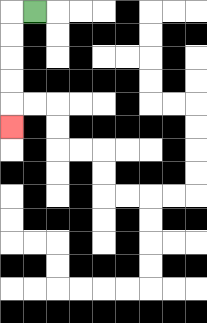{'start': '[1, 0]', 'end': '[0, 5]', 'path_directions': 'L,D,D,D,D,D', 'path_coordinates': '[[1, 0], [0, 0], [0, 1], [0, 2], [0, 3], [0, 4], [0, 5]]'}